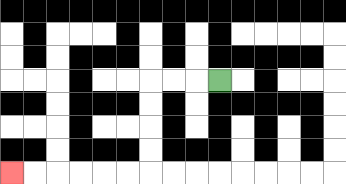{'start': '[9, 3]', 'end': '[0, 7]', 'path_directions': 'L,L,L,D,D,D,D,L,L,L,L,L,L', 'path_coordinates': '[[9, 3], [8, 3], [7, 3], [6, 3], [6, 4], [6, 5], [6, 6], [6, 7], [5, 7], [4, 7], [3, 7], [2, 7], [1, 7], [0, 7]]'}